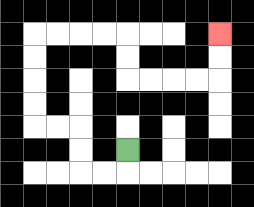{'start': '[5, 6]', 'end': '[9, 1]', 'path_directions': 'D,L,L,U,U,L,L,U,U,U,U,R,R,R,R,D,D,R,R,R,R,U,U', 'path_coordinates': '[[5, 6], [5, 7], [4, 7], [3, 7], [3, 6], [3, 5], [2, 5], [1, 5], [1, 4], [1, 3], [1, 2], [1, 1], [2, 1], [3, 1], [4, 1], [5, 1], [5, 2], [5, 3], [6, 3], [7, 3], [8, 3], [9, 3], [9, 2], [9, 1]]'}